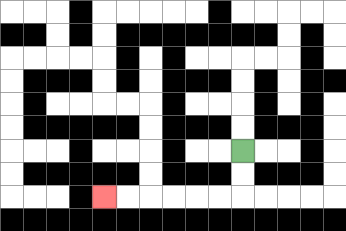{'start': '[10, 6]', 'end': '[4, 8]', 'path_directions': 'D,D,L,L,L,L,L,L', 'path_coordinates': '[[10, 6], [10, 7], [10, 8], [9, 8], [8, 8], [7, 8], [6, 8], [5, 8], [4, 8]]'}